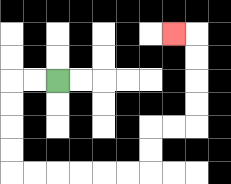{'start': '[2, 3]', 'end': '[7, 1]', 'path_directions': 'L,L,D,D,D,D,R,R,R,R,R,R,U,U,R,R,U,U,U,U,L', 'path_coordinates': '[[2, 3], [1, 3], [0, 3], [0, 4], [0, 5], [0, 6], [0, 7], [1, 7], [2, 7], [3, 7], [4, 7], [5, 7], [6, 7], [6, 6], [6, 5], [7, 5], [8, 5], [8, 4], [8, 3], [8, 2], [8, 1], [7, 1]]'}